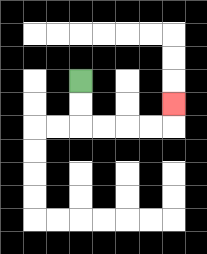{'start': '[3, 3]', 'end': '[7, 4]', 'path_directions': 'D,D,R,R,R,R,U', 'path_coordinates': '[[3, 3], [3, 4], [3, 5], [4, 5], [5, 5], [6, 5], [7, 5], [7, 4]]'}